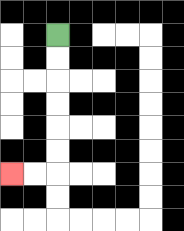{'start': '[2, 1]', 'end': '[0, 7]', 'path_directions': 'D,D,D,D,D,D,L,L', 'path_coordinates': '[[2, 1], [2, 2], [2, 3], [2, 4], [2, 5], [2, 6], [2, 7], [1, 7], [0, 7]]'}